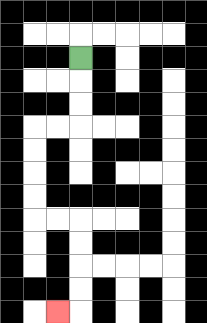{'start': '[3, 2]', 'end': '[2, 13]', 'path_directions': 'D,D,D,L,L,D,D,D,D,R,R,D,D,D,D,L', 'path_coordinates': '[[3, 2], [3, 3], [3, 4], [3, 5], [2, 5], [1, 5], [1, 6], [1, 7], [1, 8], [1, 9], [2, 9], [3, 9], [3, 10], [3, 11], [3, 12], [3, 13], [2, 13]]'}